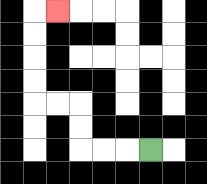{'start': '[6, 6]', 'end': '[2, 0]', 'path_directions': 'L,L,L,U,U,L,L,U,U,U,U,R', 'path_coordinates': '[[6, 6], [5, 6], [4, 6], [3, 6], [3, 5], [3, 4], [2, 4], [1, 4], [1, 3], [1, 2], [1, 1], [1, 0], [2, 0]]'}